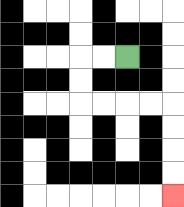{'start': '[5, 2]', 'end': '[7, 8]', 'path_directions': 'L,L,D,D,R,R,R,R,D,D,D,D', 'path_coordinates': '[[5, 2], [4, 2], [3, 2], [3, 3], [3, 4], [4, 4], [5, 4], [6, 4], [7, 4], [7, 5], [7, 6], [7, 7], [7, 8]]'}